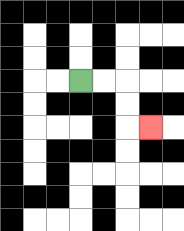{'start': '[3, 3]', 'end': '[6, 5]', 'path_directions': 'R,R,D,D,R', 'path_coordinates': '[[3, 3], [4, 3], [5, 3], [5, 4], [5, 5], [6, 5]]'}